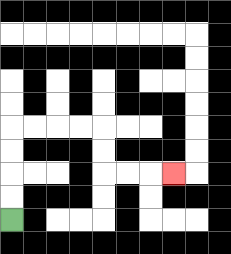{'start': '[0, 9]', 'end': '[7, 7]', 'path_directions': 'U,U,U,U,R,R,R,R,D,D,R,R,R', 'path_coordinates': '[[0, 9], [0, 8], [0, 7], [0, 6], [0, 5], [1, 5], [2, 5], [3, 5], [4, 5], [4, 6], [4, 7], [5, 7], [6, 7], [7, 7]]'}